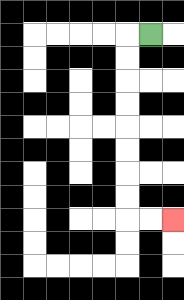{'start': '[6, 1]', 'end': '[7, 9]', 'path_directions': 'L,D,D,D,D,D,D,D,D,R,R', 'path_coordinates': '[[6, 1], [5, 1], [5, 2], [5, 3], [5, 4], [5, 5], [5, 6], [5, 7], [5, 8], [5, 9], [6, 9], [7, 9]]'}